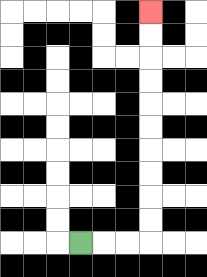{'start': '[3, 10]', 'end': '[6, 0]', 'path_directions': 'R,R,R,U,U,U,U,U,U,U,U,U,U', 'path_coordinates': '[[3, 10], [4, 10], [5, 10], [6, 10], [6, 9], [6, 8], [6, 7], [6, 6], [6, 5], [6, 4], [6, 3], [6, 2], [6, 1], [6, 0]]'}